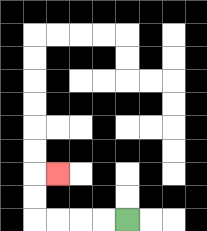{'start': '[5, 9]', 'end': '[2, 7]', 'path_directions': 'L,L,L,L,U,U,R', 'path_coordinates': '[[5, 9], [4, 9], [3, 9], [2, 9], [1, 9], [1, 8], [1, 7], [2, 7]]'}